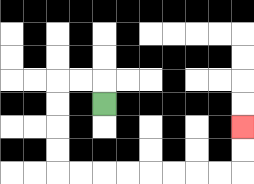{'start': '[4, 4]', 'end': '[10, 5]', 'path_directions': 'U,L,L,D,D,D,D,R,R,R,R,R,R,R,R,U,U', 'path_coordinates': '[[4, 4], [4, 3], [3, 3], [2, 3], [2, 4], [2, 5], [2, 6], [2, 7], [3, 7], [4, 7], [5, 7], [6, 7], [7, 7], [8, 7], [9, 7], [10, 7], [10, 6], [10, 5]]'}